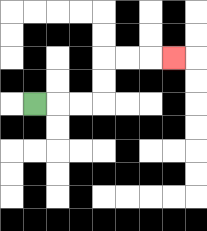{'start': '[1, 4]', 'end': '[7, 2]', 'path_directions': 'R,R,R,U,U,R,R,R', 'path_coordinates': '[[1, 4], [2, 4], [3, 4], [4, 4], [4, 3], [4, 2], [5, 2], [6, 2], [7, 2]]'}